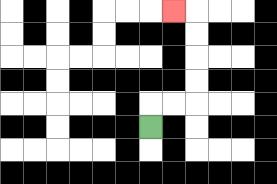{'start': '[6, 5]', 'end': '[7, 0]', 'path_directions': 'U,R,R,U,U,U,U,L', 'path_coordinates': '[[6, 5], [6, 4], [7, 4], [8, 4], [8, 3], [8, 2], [8, 1], [8, 0], [7, 0]]'}